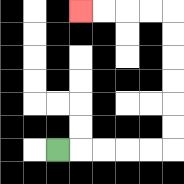{'start': '[2, 6]', 'end': '[3, 0]', 'path_directions': 'R,R,R,R,R,U,U,U,U,U,U,L,L,L,L', 'path_coordinates': '[[2, 6], [3, 6], [4, 6], [5, 6], [6, 6], [7, 6], [7, 5], [7, 4], [7, 3], [7, 2], [7, 1], [7, 0], [6, 0], [5, 0], [4, 0], [3, 0]]'}